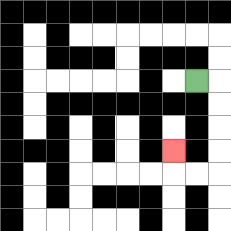{'start': '[8, 3]', 'end': '[7, 6]', 'path_directions': 'R,D,D,D,D,L,L,U', 'path_coordinates': '[[8, 3], [9, 3], [9, 4], [9, 5], [9, 6], [9, 7], [8, 7], [7, 7], [7, 6]]'}